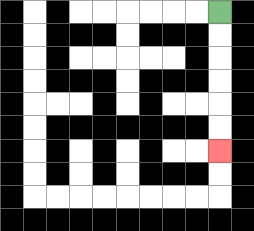{'start': '[9, 0]', 'end': '[9, 6]', 'path_directions': 'D,D,D,D,D,D', 'path_coordinates': '[[9, 0], [9, 1], [9, 2], [9, 3], [9, 4], [9, 5], [9, 6]]'}